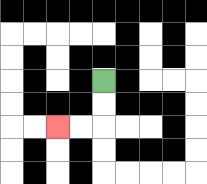{'start': '[4, 3]', 'end': '[2, 5]', 'path_directions': 'D,D,L,L', 'path_coordinates': '[[4, 3], [4, 4], [4, 5], [3, 5], [2, 5]]'}